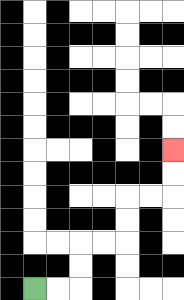{'start': '[1, 12]', 'end': '[7, 6]', 'path_directions': 'R,R,U,U,R,R,U,U,R,R,U,U', 'path_coordinates': '[[1, 12], [2, 12], [3, 12], [3, 11], [3, 10], [4, 10], [5, 10], [5, 9], [5, 8], [6, 8], [7, 8], [7, 7], [7, 6]]'}